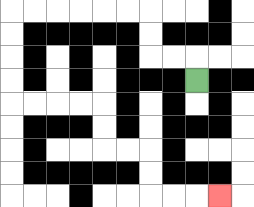{'start': '[8, 3]', 'end': '[9, 8]', 'path_directions': 'U,L,L,U,U,L,L,L,L,L,L,D,D,D,D,R,R,R,R,D,D,R,R,D,D,R,R,R', 'path_coordinates': '[[8, 3], [8, 2], [7, 2], [6, 2], [6, 1], [6, 0], [5, 0], [4, 0], [3, 0], [2, 0], [1, 0], [0, 0], [0, 1], [0, 2], [0, 3], [0, 4], [1, 4], [2, 4], [3, 4], [4, 4], [4, 5], [4, 6], [5, 6], [6, 6], [6, 7], [6, 8], [7, 8], [8, 8], [9, 8]]'}